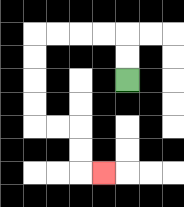{'start': '[5, 3]', 'end': '[4, 7]', 'path_directions': 'U,U,L,L,L,L,D,D,D,D,R,R,D,D,R', 'path_coordinates': '[[5, 3], [5, 2], [5, 1], [4, 1], [3, 1], [2, 1], [1, 1], [1, 2], [1, 3], [1, 4], [1, 5], [2, 5], [3, 5], [3, 6], [3, 7], [4, 7]]'}